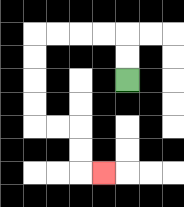{'start': '[5, 3]', 'end': '[4, 7]', 'path_directions': 'U,U,L,L,L,L,D,D,D,D,R,R,D,D,R', 'path_coordinates': '[[5, 3], [5, 2], [5, 1], [4, 1], [3, 1], [2, 1], [1, 1], [1, 2], [1, 3], [1, 4], [1, 5], [2, 5], [3, 5], [3, 6], [3, 7], [4, 7]]'}